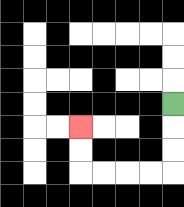{'start': '[7, 4]', 'end': '[3, 5]', 'path_directions': 'D,D,D,L,L,L,L,U,U', 'path_coordinates': '[[7, 4], [7, 5], [7, 6], [7, 7], [6, 7], [5, 7], [4, 7], [3, 7], [3, 6], [3, 5]]'}